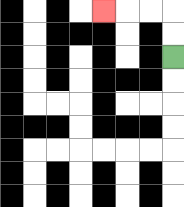{'start': '[7, 2]', 'end': '[4, 0]', 'path_directions': 'U,U,L,L,L', 'path_coordinates': '[[7, 2], [7, 1], [7, 0], [6, 0], [5, 0], [4, 0]]'}